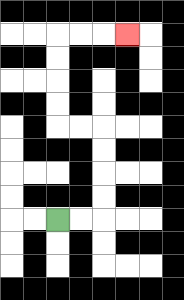{'start': '[2, 9]', 'end': '[5, 1]', 'path_directions': 'R,R,U,U,U,U,L,L,U,U,U,U,R,R,R', 'path_coordinates': '[[2, 9], [3, 9], [4, 9], [4, 8], [4, 7], [4, 6], [4, 5], [3, 5], [2, 5], [2, 4], [2, 3], [2, 2], [2, 1], [3, 1], [4, 1], [5, 1]]'}